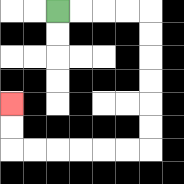{'start': '[2, 0]', 'end': '[0, 4]', 'path_directions': 'R,R,R,R,D,D,D,D,D,D,L,L,L,L,L,L,U,U', 'path_coordinates': '[[2, 0], [3, 0], [4, 0], [5, 0], [6, 0], [6, 1], [6, 2], [6, 3], [6, 4], [6, 5], [6, 6], [5, 6], [4, 6], [3, 6], [2, 6], [1, 6], [0, 6], [0, 5], [0, 4]]'}